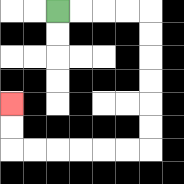{'start': '[2, 0]', 'end': '[0, 4]', 'path_directions': 'R,R,R,R,D,D,D,D,D,D,L,L,L,L,L,L,U,U', 'path_coordinates': '[[2, 0], [3, 0], [4, 0], [5, 0], [6, 0], [6, 1], [6, 2], [6, 3], [6, 4], [6, 5], [6, 6], [5, 6], [4, 6], [3, 6], [2, 6], [1, 6], [0, 6], [0, 5], [0, 4]]'}